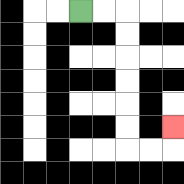{'start': '[3, 0]', 'end': '[7, 5]', 'path_directions': 'R,R,D,D,D,D,D,D,R,R,U', 'path_coordinates': '[[3, 0], [4, 0], [5, 0], [5, 1], [5, 2], [5, 3], [5, 4], [5, 5], [5, 6], [6, 6], [7, 6], [7, 5]]'}